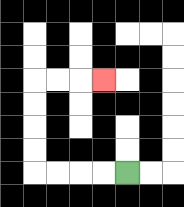{'start': '[5, 7]', 'end': '[4, 3]', 'path_directions': 'L,L,L,L,U,U,U,U,R,R,R', 'path_coordinates': '[[5, 7], [4, 7], [3, 7], [2, 7], [1, 7], [1, 6], [1, 5], [1, 4], [1, 3], [2, 3], [3, 3], [4, 3]]'}